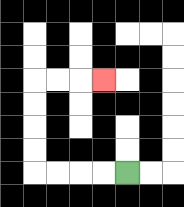{'start': '[5, 7]', 'end': '[4, 3]', 'path_directions': 'L,L,L,L,U,U,U,U,R,R,R', 'path_coordinates': '[[5, 7], [4, 7], [3, 7], [2, 7], [1, 7], [1, 6], [1, 5], [1, 4], [1, 3], [2, 3], [3, 3], [4, 3]]'}